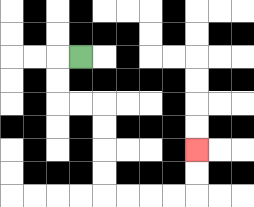{'start': '[3, 2]', 'end': '[8, 6]', 'path_directions': 'L,D,D,R,R,D,D,D,D,R,R,R,R,U,U', 'path_coordinates': '[[3, 2], [2, 2], [2, 3], [2, 4], [3, 4], [4, 4], [4, 5], [4, 6], [4, 7], [4, 8], [5, 8], [6, 8], [7, 8], [8, 8], [8, 7], [8, 6]]'}